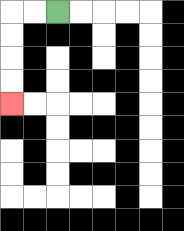{'start': '[2, 0]', 'end': '[0, 4]', 'path_directions': 'L,L,D,D,D,D', 'path_coordinates': '[[2, 0], [1, 0], [0, 0], [0, 1], [0, 2], [0, 3], [0, 4]]'}